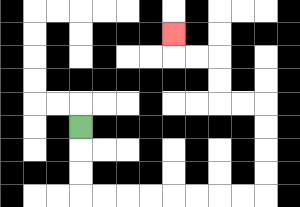{'start': '[3, 5]', 'end': '[7, 1]', 'path_directions': 'D,D,D,R,R,R,R,R,R,R,R,U,U,U,U,L,L,U,U,L,L,U', 'path_coordinates': '[[3, 5], [3, 6], [3, 7], [3, 8], [4, 8], [5, 8], [6, 8], [7, 8], [8, 8], [9, 8], [10, 8], [11, 8], [11, 7], [11, 6], [11, 5], [11, 4], [10, 4], [9, 4], [9, 3], [9, 2], [8, 2], [7, 2], [7, 1]]'}